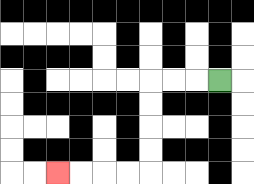{'start': '[9, 3]', 'end': '[2, 7]', 'path_directions': 'L,L,L,D,D,D,D,L,L,L,L', 'path_coordinates': '[[9, 3], [8, 3], [7, 3], [6, 3], [6, 4], [6, 5], [6, 6], [6, 7], [5, 7], [4, 7], [3, 7], [2, 7]]'}